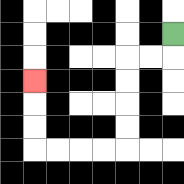{'start': '[7, 1]', 'end': '[1, 3]', 'path_directions': 'D,L,L,D,D,D,D,L,L,L,L,U,U,U', 'path_coordinates': '[[7, 1], [7, 2], [6, 2], [5, 2], [5, 3], [5, 4], [5, 5], [5, 6], [4, 6], [3, 6], [2, 6], [1, 6], [1, 5], [1, 4], [1, 3]]'}